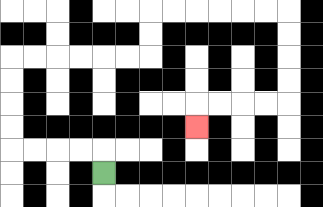{'start': '[4, 7]', 'end': '[8, 5]', 'path_directions': 'U,L,L,L,L,U,U,U,U,R,R,R,R,R,R,U,U,R,R,R,R,R,R,D,D,D,D,L,L,L,L,D', 'path_coordinates': '[[4, 7], [4, 6], [3, 6], [2, 6], [1, 6], [0, 6], [0, 5], [0, 4], [0, 3], [0, 2], [1, 2], [2, 2], [3, 2], [4, 2], [5, 2], [6, 2], [6, 1], [6, 0], [7, 0], [8, 0], [9, 0], [10, 0], [11, 0], [12, 0], [12, 1], [12, 2], [12, 3], [12, 4], [11, 4], [10, 4], [9, 4], [8, 4], [8, 5]]'}